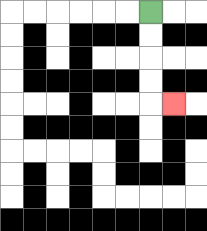{'start': '[6, 0]', 'end': '[7, 4]', 'path_directions': 'D,D,D,D,R', 'path_coordinates': '[[6, 0], [6, 1], [6, 2], [6, 3], [6, 4], [7, 4]]'}